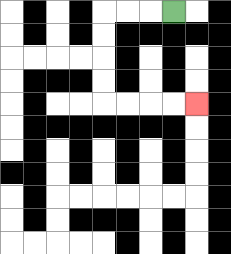{'start': '[7, 0]', 'end': '[8, 4]', 'path_directions': 'L,L,L,D,D,D,D,R,R,R,R', 'path_coordinates': '[[7, 0], [6, 0], [5, 0], [4, 0], [4, 1], [4, 2], [4, 3], [4, 4], [5, 4], [6, 4], [7, 4], [8, 4]]'}